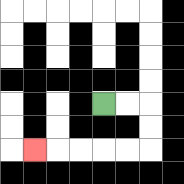{'start': '[4, 4]', 'end': '[1, 6]', 'path_directions': 'R,R,D,D,L,L,L,L,L', 'path_coordinates': '[[4, 4], [5, 4], [6, 4], [6, 5], [6, 6], [5, 6], [4, 6], [3, 6], [2, 6], [1, 6]]'}